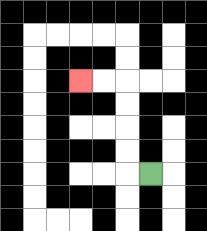{'start': '[6, 7]', 'end': '[3, 3]', 'path_directions': 'L,U,U,U,U,L,L', 'path_coordinates': '[[6, 7], [5, 7], [5, 6], [5, 5], [5, 4], [5, 3], [4, 3], [3, 3]]'}